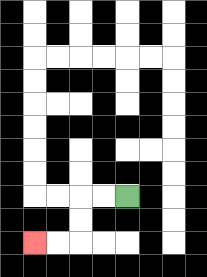{'start': '[5, 8]', 'end': '[1, 10]', 'path_directions': 'L,L,D,D,L,L', 'path_coordinates': '[[5, 8], [4, 8], [3, 8], [3, 9], [3, 10], [2, 10], [1, 10]]'}